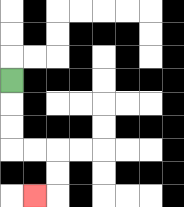{'start': '[0, 3]', 'end': '[1, 8]', 'path_directions': 'D,D,D,R,R,D,D,L', 'path_coordinates': '[[0, 3], [0, 4], [0, 5], [0, 6], [1, 6], [2, 6], [2, 7], [2, 8], [1, 8]]'}